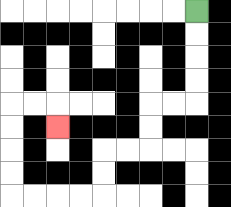{'start': '[8, 0]', 'end': '[2, 5]', 'path_directions': 'D,D,D,D,L,L,D,D,L,L,D,D,L,L,L,L,U,U,U,U,R,R,D', 'path_coordinates': '[[8, 0], [8, 1], [8, 2], [8, 3], [8, 4], [7, 4], [6, 4], [6, 5], [6, 6], [5, 6], [4, 6], [4, 7], [4, 8], [3, 8], [2, 8], [1, 8], [0, 8], [0, 7], [0, 6], [0, 5], [0, 4], [1, 4], [2, 4], [2, 5]]'}